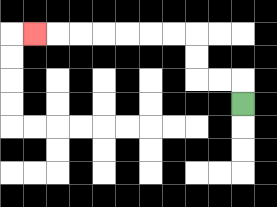{'start': '[10, 4]', 'end': '[1, 1]', 'path_directions': 'U,L,L,U,U,L,L,L,L,L,L,L', 'path_coordinates': '[[10, 4], [10, 3], [9, 3], [8, 3], [8, 2], [8, 1], [7, 1], [6, 1], [5, 1], [4, 1], [3, 1], [2, 1], [1, 1]]'}